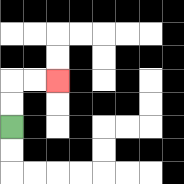{'start': '[0, 5]', 'end': '[2, 3]', 'path_directions': 'U,U,R,R', 'path_coordinates': '[[0, 5], [0, 4], [0, 3], [1, 3], [2, 3]]'}